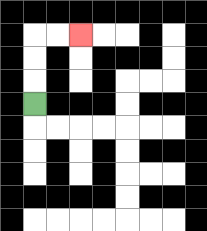{'start': '[1, 4]', 'end': '[3, 1]', 'path_directions': 'U,U,U,R,R', 'path_coordinates': '[[1, 4], [1, 3], [1, 2], [1, 1], [2, 1], [3, 1]]'}